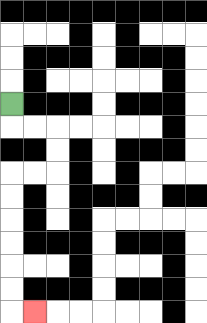{'start': '[0, 4]', 'end': '[1, 13]', 'path_directions': 'D,R,R,D,D,L,L,D,D,D,D,D,D,R', 'path_coordinates': '[[0, 4], [0, 5], [1, 5], [2, 5], [2, 6], [2, 7], [1, 7], [0, 7], [0, 8], [0, 9], [0, 10], [0, 11], [0, 12], [0, 13], [1, 13]]'}